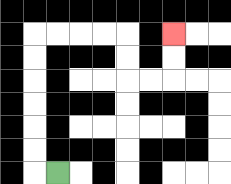{'start': '[2, 7]', 'end': '[7, 1]', 'path_directions': 'L,U,U,U,U,U,U,R,R,R,R,D,D,R,R,U,U', 'path_coordinates': '[[2, 7], [1, 7], [1, 6], [1, 5], [1, 4], [1, 3], [1, 2], [1, 1], [2, 1], [3, 1], [4, 1], [5, 1], [5, 2], [5, 3], [6, 3], [7, 3], [7, 2], [7, 1]]'}